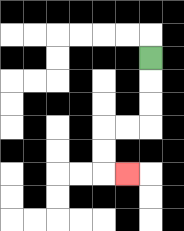{'start': '[6, 2]', 'end': '[5, 7]', 'path_directions': 'D,D,D,L,L,D,D,R', 'path_coordinates': '[[6, 2], [6, 3], [6, 4], [6, 5], [5, 5], [4, 5], [4, 6], [4, 7], [5, 7]]'}